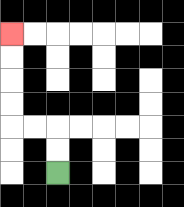{'start': '[2, 7]', 'end': '[0, 1]', 'path_directions': 'U,U,L,L,U,U,U,U', 'path_coordinates': '[[2, 7], [2, 6], [2, 5], [1, 5], [0, 5], [0, 4], [0, 3], [0, 2], [0, 1]]'}